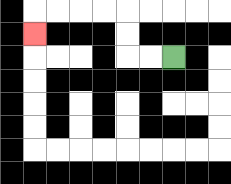{'start': '[7, 2]', 'end': '[1, 1]', 'path_directions': 'L,L,U,U,L,L,L,L,D', 'path_coordinates': '[[7, 2], [6, 2], [5, 2], [5, 1], [5, 0], [4, 0], [3, 0], [2, 0], [1, 0], [1, 1]]'}